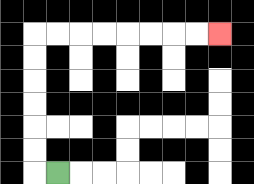{'start': '[2, 7]', 'end': '[9, 1]', 'path_directions': 'L,U,U,U,U,U,U,R,R,R,R,R,R,R,R', 'path_coordinates': '[[2, 7], [1, 7], [1, 6], [1, 5], [1, 4], [1, 3], [1, 2], [1, 1], [2, 1], [3, 1], [4, 1], [5, 1], [6, 1], [7, 1], [8, 1], [9, 1]]'}